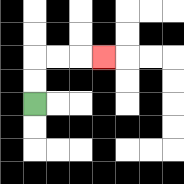{'start': '[1, 4]', 'end': '[4, 2]', 'path_directions': 'U,U,R,R,R', 'path_coordinates': '[[1, 4], [1, 3], [1, 2], [2, 2], [3, 2], [4, 2]]'}